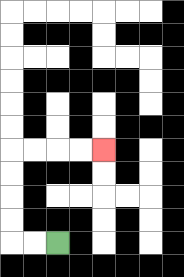{'start': '[2, 10]', 'end': '[4, 6]', 'path_directions': 'L,L,U,U,U,U,R,R,R,R', 'path_coordinates': '[[2, 10], [1, 10], [0, 10], [0, 9], [0, 8], [0, 7], [0, 6], [1, 6], [2, 6], [3, 6], [4, 6]]'}